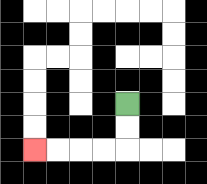{'start': '[5, 4]', 'end': '[1, 6]', 'path_directions': 'D,D,L,L,L,L', 'path_coordinates': '[[5, 4], [5, 5], [5, 6], [4, 6], [3, 6], [2, 6], [1, 6]]'}